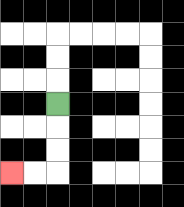{'start': '[2, 4]', 'end': '[0, 7]', 'path_directions': 'D,D,D,L,L', 'path_coordinates': '[[2, 4], [2, 5], [2, 6], [2, 7], [1, 7], [0, 7]]'}